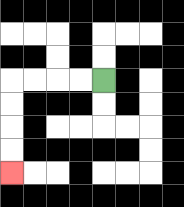{'start': '[4, 3]', 'end': '[0, 7]', 'path_directions': 'L,L,L,L,D,D,D,D', 'path_coordinates': '[[4, 3], [3, 3], [2, 3], [1, 3], [0, 3], [0, 4], [0, 5], [0, 6], [0, 7]]'}